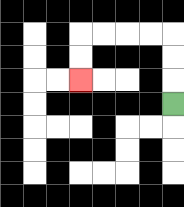{'start': '[7, 4]', 'end': '[3, 3]', 'path_directions': 'U,U,U,L,L,L,L,D,D', 'path_coordinates': '[[7, 4], [7, 3], [7, 2], [7, 1], [6, 1], [5, 1], [4, 1], [3, 1], [3, 2], [3, 3]]'}